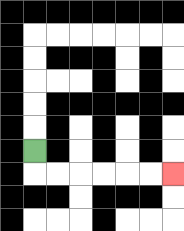{'start': '[1, 6]', 'end': '[7, 7]', 'path_directions': 'D,R,R,R,R,R,R', 'path_coordinates': '[[1, 6], [1, 7], [2, 7], [3, 7], [4, 7], [5, 7], [6, 7], [7, 7]]'}